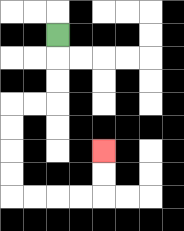{'start': '[2, 1]', 'end': '[4, 6]', 'path_directions': 'D,D,D,L,L,D,D,D,D,R,R,R,R,U,U', 'path_coordinates': '[[2, 1], [2, 2], [2, 3], [2, 4], [1, 4], [0, 4], [0, 5], [0, 6], [0, 7], [0, 8], [1, 8], [2, 8], [3, 8], [4, 8], [4, 7], [4, 6]]'}